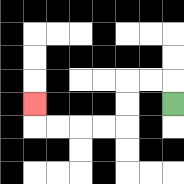{'start': '[7, 4]', 'end': '[1, 4]', 'path_directions': 'U,L,L,D,D,L,L,L,L,U', 'path_coordinates': '[[7, 4], [7, 3], [6, 3], [5, 3], [5, 4], [5, 5], [4, 5], [3, 5], [2, 5], [1, 5], [1, 4]]'}